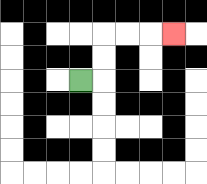{'start': '[3, 3]', 'end': '[7, 1]', 'path_directions': 'R,U,U,R,R,R', 'path_coordinates': '[[3, 3], [4, 3], [4, 2], [4, 1], [5, 1], [6, 1], [7, 1]]'}